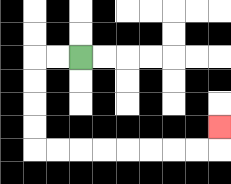{'start': '[3, 2]', 'end': '[9, 5]', 'path_directions': 'L,L,D,D,D,D,R,R,R,R,R,R,R,R,U', 'path_coordinates': '[[3, 2], [2, 2], [1, 2], [1, 3], [1, 4], [1, 5], [1, 6], [2, 6], [3, 6], [4, 6], [5, 6], [6, 6], [7, 6], [8, 6], [9, 6], [9, 5]]'}